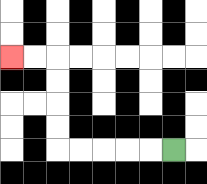{'start': '[7, 6]', 'end': '[0, 2]', 'path_directions': 'L,L,L,L,L,U,U,U,U,L,L', 'path_coordinates': '[[7, 6], [6, 6], [5, 6], [4, 6], [3, 6], [2, 6], [2, 5], [2, 4], [2, 3], [2, 2], [1, 2], [0, 2]]'}